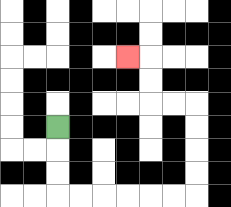{'start': '[2, 5]', 'end': '[5, 2]', 'path_directions': 'D,D,D,R,R,R,R,R,R,U,U,U,U,L,L,U,U,L', 'path_coordinates': '[[2, 5], [2, 6], [2, 7], [2, 8], [3, 8], [4, 8], [5, 8], [6, 8], [7, 8], [8, 8], [8, 7], [8, 6], [8, 5], [8, 4], [7, 4], [6, 4], [6, 3], [6, 2], [5, 2]]'}